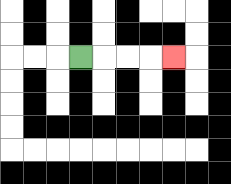{'start': '[3, 2]', 'end': '[7, 2]', 'path_directions': 'R,R,R,R', 'path_coordinates': '[[3, 2], [4, 2], [5, 2], [6, 2], [7, 2]]'}